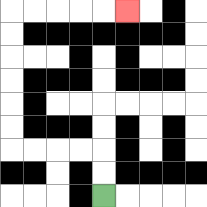{'start': '[4, 8]', 'end': '[5, 0]', 'path_directions': 'U,U,L,L,L,L,U,U,U,U,U,U,R,R,R,R,R', 'path_coordinates': '[[4, 8], [4, 7], [4, 6], [3, 6], [2, 6], [1, 6], [0, 6], [0, 5], [0, 4], [0, 3], [0, 2], [0, 1], [0, 0], [1, 0], [2, 0], [3, 0], [4, 0], [5, 0]]'}